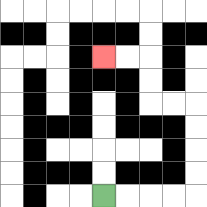{'start': '[4, 8]', 'end': '[4, 2]', 'path_directions': 'R,R,R,R,U,U,U,U,L,L,U,U,L,L', 'path_coordinates': '[[4, 8], [5, 8], [6, 8], [7, 8], [8, 8], [8, 7], [8, 6], [8, 5], [8, 4], [7, 4], [6, 4], [6, 3], [6, 2], [5, 2], [4, 2]]'}